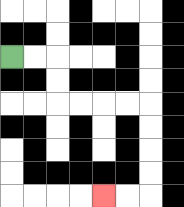{'start': '[0, 2]', 'end': '[4, 8]', 'path_directions': 'R,R,D,D,R,R,R,R,D,D,D,D,L,L', 'path_coordinates': '[[0, 2], [1, 2], [2, 2], [2, 3], [2, 4], [3, 4], [4, 4], [5, 4], [6, 4], [6, 5], [6, 6], [6, 7], [6, 8], [5, 8], [4, 8]]'}